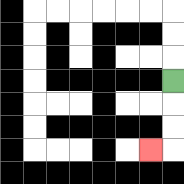{'start': '[7, 3]', 'end': '[6, 6]', 'path_directions': 'D,D,D,L', 'path_coordinates': '[[7, 3], [7, 4], [7, 5], [7, 6], [6, 6]]'}